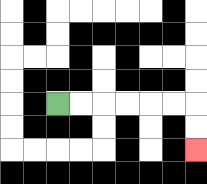{'start': '[2, 4]', 'end': '[8, 6]', 'path_directions': 'R,R,R,R,R,R,D,D', 'path_coordinates': '[[2, 4], [3, 4], [4, 4], [5, 4], [6, 4], [7, 4], [8, 4], [8, 5], [8, 6]]'}